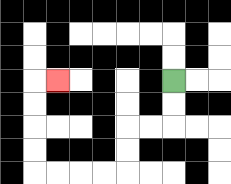{'start': '[7, 3]', 'end': '[2, 3]', 'path_directions': 'D,D,L,L,D,D,L,L,L,L,U,U,U,U,R', 'path_coordinates': '[[7, 3], [7, 4], [7, 5], [6, 5], [5, 5], [5, 6], [5, 7], [4, 7], [3, 7], [2, 7], [1, 7], [1, 6], [1, 5], [1, 4], [1, 3], [2, 3]]'}